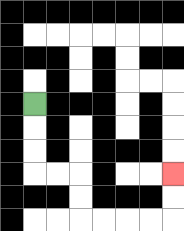{'start': '[1, 4]', 'end': '[7, 7]', 'path_directions': 'D,D,D,R,R,D,D,R,R,R,R,U,U', 'path_coordinates': '[[1, 4], [1, 5], [1, 6], [1, 7], [2, 7], [3, 7], [3, 8], [3, 9], [4, 9], [5, 9], [6, 9], [7, 9], [7, 8], [7, 7]]'}